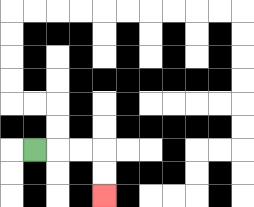{'start': '[1, 6]', 'end': '[4, 8]', 'path_directions': 'R,R,R,D,D', 'path_coordinates': '[[1, 6], [2, 6], [3, 6], [4, 6], [4, 7], [4, 8]]'}